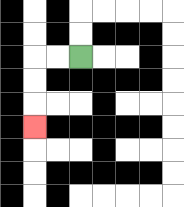{'start': '[3, 2]', 'end': '[1, 5]', 'path_directions': 'L,L,D,D,D', 'path_coordinates': '[[3, 2], [2, 2], [1, 2], [1, 3], [1, 4], [1, 5]]'}